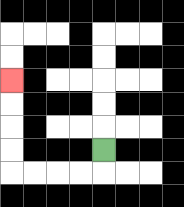{'start': '[4, 6]', 'end': '[0, 3]', 'path_directions': 'D,L,L,L,L,U,U,U,U', 'path_coordinates': '[[4, 6], [4, 7], [3, 7], [2, 7], [1, 7], [0, 7], [0, 6], [0, 5], [0, 4], [0, 3]]'}